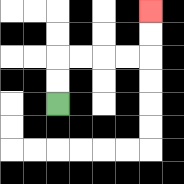{'start': '[2, 4]', 'end': '[6, 0]', 'path_directions': 'U,U,R,R,R,R,U,U', 'path_coordinates': '[[2, 4], [2, 3], [2, 2], [3, 2], [4, 2], [5, 2], [6, 2], [6, 1], [6, 0]]'}